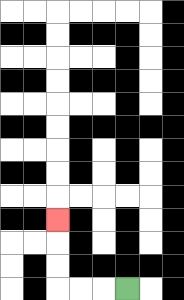{'start': '[5, 12]', 'end': '[2, 9]', 'path_directions': 'L,L,L,U,U,U', 'path_coordinates': '[[5, 12], [4, 12], [3, 12], [2, 12], [2, 11], [2, 10], [2, 9]]'}